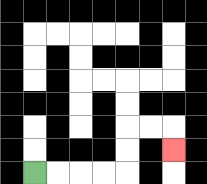{'start': '[1, 7]', 'end': '[7, 6]', 'path_directions': 'R,R,R,R,U,U,R,R,D', 'path_coordinates': '[[1, 7], [2, 7], [3, 7], [4, 7], [5, 7], [5, 6], [5, 5], [6, 5], [7, 5], [7, 6]]'}